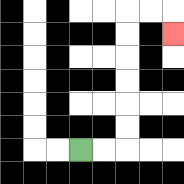{'start': '[3, 6]', 'end': '[7, 1]', 'path_directions': 'R,R,U,U,U,U,U,U,R,R,D', 'path_coordinates': '[[3, 6], [4, 6], [5, 6], [5, 5], [5, 4], [5, 3], [5, 2], [5, 1], [5, 0], [6, 0], [7, 0], [7, 1]]'}